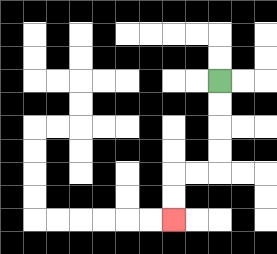{'start': '[9, 3]', 'end': '[7, 9]', 'path_directions': 'D,D,D,D,L,L,D,D', 'path_coordinates': '[[9, 3], [9, 4], [9, 5], [9, 6], [9, 7], [8, 7], [7, 7], [7, 8], [7, 9]]'}